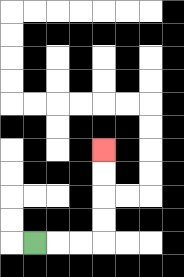{'start': '[1, 10]', 'end': '[4, 6]', 'path_directions': 'R,R,R,U,U,U,U', 'path_coordinates': '[[1, 10], [2, 10], [3, 10], [4, 10], [4, 9], [4, 8], [4, 7], [4, 6]]'}